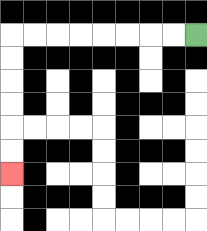{'start': '[8, 1]', 'end': '[0, 7]', 'path_directions': 'L,L,L,L,L,L,L,L,D,D,D,D,D,D', 'path_coordinates': '[[8, 1], [7, 1], [6, 1], [5, 1], [4, 1], [3, 1], [2, 1], [1, 1], [0, 1], [0, 2], [0, 3], [0, 4], [0, 5], [0, 6], [0, 7]]'}